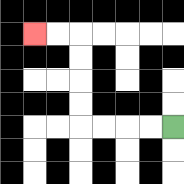{'start': '[7, 5]', 'end': '[1, 1]', 'path_directions': 'L,L,L,L,U,U,U,U,L,L', 'path_coordinates': '[[7, 5], [6, 5], [5, 5], [4, 5], [3, 5], [3, 4], [3, 3], [3, 2], [3, 1], [2, 1], [1, 1]]'}